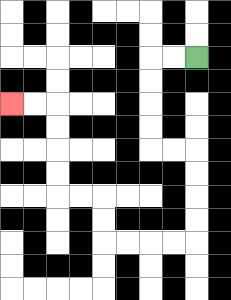{'start': '[8, 2]', 'end': '[0, 4]', 'path_directions': 'L,L,D,D,D,D,R,R,D,D,D,D,L,L,L,L,U,U,L,L,U,U,U,U,L,L', 'path_coordinates': '[[8, 2], [7, 2], [6, 2], [6, 3], [6, 4], [6, 5], [6, 6], [7, 6], [8, 6], [8, 7], [8, 8], [8, 9], [8, 10], [7, 10], [6, 10], [5, 10], [4, 10], [4, 9], [4, 8], [3, 8], [2, 8], [2, 7], [2, 6], [2, 5], [2, 4], [1, 4], [0, 4]]'}